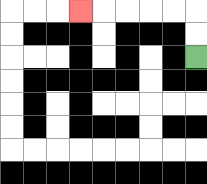{'start': '[8, 2]', 'end': '[3, 0]', 'path_directions': 'U,U,L,L,L,L,L', 'path_coordinates': '[[8, 2], [8, 1], [8, 0], [7, 0], [6, 0], [5, 0], [4, 0], [3, 0]]'}